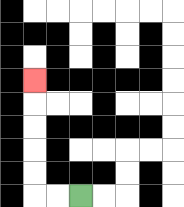{'start': '[3, 8]', 'end': '[1, 3]', 'path_directions': 'L,L,U,U,U,U,U', 'path_coordinates': '[[3, 8], [2, 8], [1, 8], [1, 7], [1, 6], [1, 5], [1, 4], [1, 3]]'}